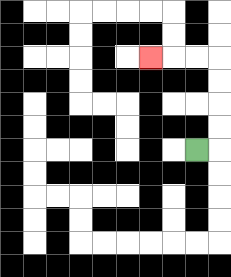{'start': '[8, 6]', 'end': '[6, 2]', 'path_directions': 'R,U,U,U,U,L,L,L', 'path_coordinates': '[[8, 6], [9, 6], [9, 5], [9, 4], [9, 3], [9, 2], [8, 2], [7, 2], [6, 2]]'}